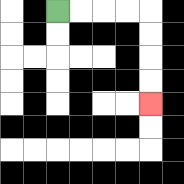{'start': '[2, 0]', 'end': '[6, 4]', 'path_directions': 'R,R,R,R,D,D,D,D', 'path_coordinates': '[[2, 0], [3, 0], [4, 0], [5, 0], [6, 0], [6, 1], [6, 2], [6, 3], [6, 4]]'}